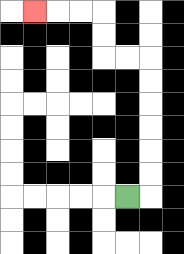{'start': '[5, 8]', 'end': '[1, 0]', 'path_directions': 'R,U,U,U,U,U,U,L,L,U,U,L,L,L', 'path_coordinates': '[[5, 8], [6, 8], [6, 7], [6, 6], [6, 5], [6, 4], [6, 3], [6, 2], [5, 2], [4, 2], [4, 1], [4, 0], [3, 0], [2, 0], [1, 0]]'}